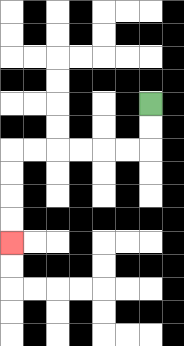{'start': '[6, 4]', 'end': '[0, 10]', 'path_directions': 'D,D,L,L,L,L,L,L,D,D,D,D', 'path_coordinates': '[[6, 4], [6, 5], [6, 6], [5, 6], [4, 6], [3, 6], [2, 6], [1, 6], [0, 6], [0, 7], [0, 8], [0, 9], [0, 10]]'}